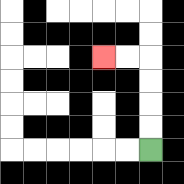{'start': '[6, 6]', 'end': '[4, 2]', 'path_directions': 'U,U,U,U,L,L', 'path_coordinates': '[[6, 6], [6, 5], [6, 4], [6, 3], [6, 2], [5, 2], [4, 2]]'}